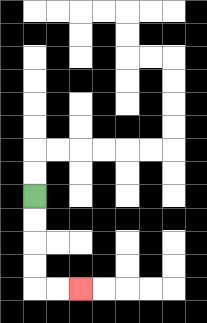{'start': '[1, 8]', 'end': '[3, 12]', 'path_directions': 'D,D,D,D,R,R', 'path_coordinates': '[[1, 8], [1, 9], [1, 10], [1, 11], [1, 12], [2, 12], [3, 12]]'}